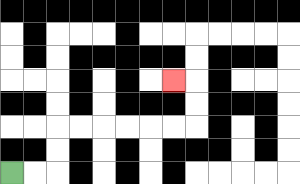{'start': '[0, 7]', 'end': '[7, 3]', 'path_directions': 'R,R,U,U,R,R,R,R,R,R,U,U,L', 'path_coordinates': '[[0, 7], [1, 7], [2, 7], [2, 6], [2, 5], [3, 5], [4, 5], [5, 5], [6, 5], [7, 5], [8, 5], [8, 4], [8, 3], [7, 3]]'}